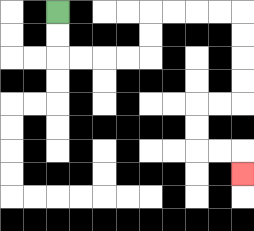{'start': '[2, 0]', 'end': '[10, 7]', 'path_directions': 'D,D,R,R,R,R,U,U,R,R,R,R,D,D,D,D,L,L,D,D,R,R,D', 'path_coordinates': '[[2, 0], [2, 1], [2, 2], [3, 2], [4, 2], [5, 2], [6, 2], [6, 1], [6, 0], [7, 0], [8, 0], [9, 0], [10, 0], [10, 1], [10, 2], [10, 3], [10, 4], [9, 4], [8, 4], [8, 5], [8, 6], [9, 6], [10, 6], [10, 7]]'}